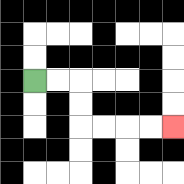{'start': '[1, 3]', 'end': '[7, 5]', 'path_directions': 'R,R,D,D,R,R,R,R', 'path_coordinates': '[[1, 3], [2, 3], [3, 3], [3, 4], [3, 5], [4, 5], [5, 5], [6, 5], [7, 5]]'}